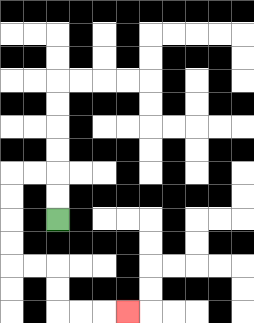{'start': '[2, 9]', 'end': '[5, 13]', 'path_directions': 'U,U,L,L,D,D,D,D,R,R,D,D,R,R,R', 'path_coordinates': '[[2, 9], [2, 8], [2, 7], [1, 7], [0, 7], [0, 8], [0, 9], [0, 10], [0, 11], [1, 11], [2, 11], [2, 12], [2, 13], [3, 13], [4, 13], [5, 13]]'}